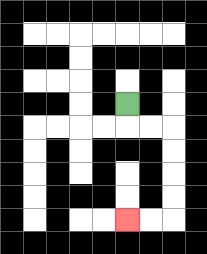{'start': '[5, 4]', 'end': '[5, 9]', 'path_directions': 'D,R,R,D,D,D,D,L,L', 'path_coordinates': '[[5, 4], [5, 5], [6, 5], [7, 5], [7, 6], [7, 7], [7, 8], [7, 9], [6, 9], [5, 9]]'}